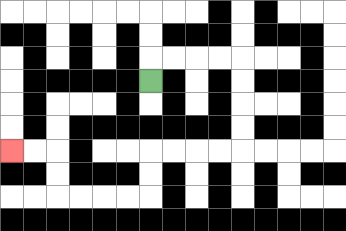{'start': '[6, 3]', 'end': '[0, 6]', 'path_directions': 'U,R,R,R,R,D,D,D,D,L,L,L,L,D,D,L,L,L,L,U,U,L,L', 'path_coordinates': '[[6, 3], [6, 2], [7, 2], [8, 2], [9, 2], [10, 2], [10, 3], [10, 4], [10, 5], [10, 6], [9, 6], [8, 6], [7, 6], [6, 6], [6, 7], [6, 8], [5, 8], [4, 8], [3, 8], [2, 8], [2, 7], [2, 6], [1, 6], [0, 6]]'}